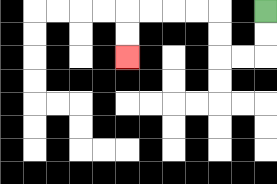{'start': '[11, 0]', 'end': '[5, 2]', 'path_directions': 'D,D,L,L,U,U,L,L,L,L,D,D', 'path_coordinates': '[[11, 0], [11, 1], [11, 2], [10, 2], [9, 2], [9, 1], [9, 0], [8, 0], [7, 0], [6, 0], [5, 0], [5, 1], [5, 2]]'}